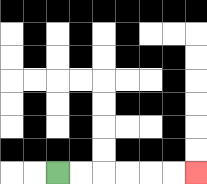{'start': '[2, 7]', 'end': '[8, 7]', 'path_directions': 'R,R,R,R,R,R', 'path_coordinates': '[[2, 7], [3, 7], [4, 7], [5, 7], [6, 7], [7, 7], [8, 7]]'}